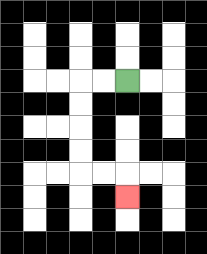{'start': '[5, 3]', 'end': '[5, 8]', 'path_directions': 'L,L,D,D,D,D,R,R,D', 'path_coordinates': '[[5, 3], [4, 3], [3, 3], [3, 4], [3, 5], [3, 6], [3, 7], [4, 7], [5, 7], [5, 8]]'}